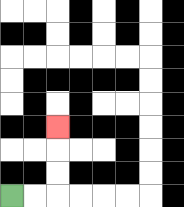{'start': '[0, 8]', 'end': '[2, 5]', 'path_directions': 'R,R,U,U,U', 'path_coordinates': '[[0, 8], [1, 8], [2, 8], [2, 7], [2, 6], [2, 5]]'}